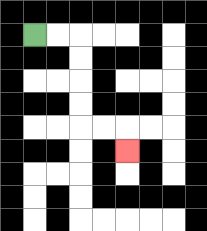{'start': '[1, 1]', 'end': '[5, 6]', 'path_directions': 'R,R,D,D,D,D,R,R,D', 'path_coordinates': '[[1, 1], [2, 1], [3, 1], [3, 2], [3, 3], [3, 4], [3, 5], [4, 5], [5, 5], [5, 6]]'}